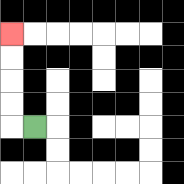{'start': '[1, 5]', 'end': '[0, 1]', 'path_directions': 'L,U,U,U,U', 'path_coordinates': '[[1, 5], [0, 5], [0, 4], [0, 3], [0, 2], [0, 1]]'}